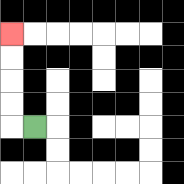{'start': '[1, 5]', 'end': '[0, 1]', 'path_directions': 'L,U,U,U,U', 'path_coordinates': '[[1, 5], [0, 5], [0, 4], [0, 3], [0, 2], [0, 1]]'}